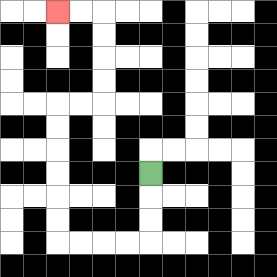{'start': '[6, 7]', 'end': '[2, 0]', 'path_directions': 'D,D,D,L,L,L,L,U,U,U,U,U,U,R,R,U,U,U,U,L,L', 'path_coordinates': '[[6, 7], [6, 8], [6, 9], [6, 10], [5, 10], [4, 10], [3, 10], [2, 10], [2, 9], [2, 8], [2, 7], [2, 6], [2, 5], [2, 4], [3, 4], [4, 4], [4, 3], [4, 2], [4, 1], [4, 0], [3, 0], [2, 0]]'}